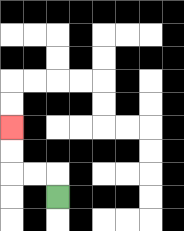{'start': '[2, 8]', 'end': '[0, 5]', 'path_directions': 'U,L,L,U,U', 'path_coordinates': '[[2, 8], [2, 7], [1, 7], [0, 7], [0, 6], [0, 5]]'}